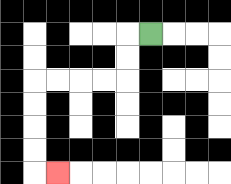{'start': '[6, 1]', 'end': '[2, 7]', 'path_directions': 'L,D,D,L,L,L,L,D,D,D,D,R', 'path_coordinates': '[[6, 1], [5, 1], [5, 2], [5, 3], [4, 3], [3, 3], [2, 3], [1, 3], [1, 4], [1, 5], [1, 6], [1, 7], [2, 7]]'}